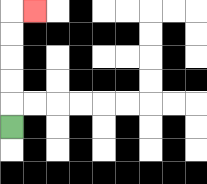{'start': '[0, 5]', 'end': '[1, 0]', 'path_directions': 'U,U,U,U,U,R', 'path_coordinates': '[[0, 5], [0, 4], [0, 3], [0, 2], [0, 1], [0, 0], [1, 0]]'}